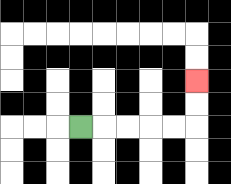{'start': '[3, 5]', 'end': '[8, 3]', 'path_directions': 'R,R,R,R,R,U,U', 'path_coordinates': '[[3, 5], [4, 5], [5, 5], [6, 5], [7, 5], [8, 5], [8, 4], [8, 3]]'}